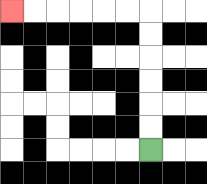{'start': '[6, 6]', 'end': '[0, 0]', 'path_directions': 'U,U,U,U,U,U,L,L,L,L,L,L', 'path_coordinates': '[[6, 6], [6, 5], [6, 4], [6, 3], [6, 2], [6, 1], [6, 0], [5, 0], [4, 0], [3, 0], [2, 0], [1, 0], [0, 0]]'}